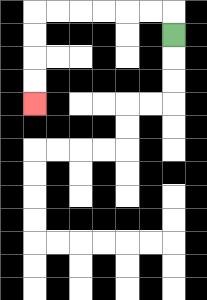{'start': '[7, 1]', 'end': '[1, 4]', 'path_directions': 'U,L,L,L,L,L,L,D,D,D,D', 'path_coordinates': '[[7, 1], [7, 0], [6, 0], [5, 0], [4, 0], [3, 0], [2, 0], [1, 0], [1, 1], [1, 2], [1, 3], [1, 4]]'}